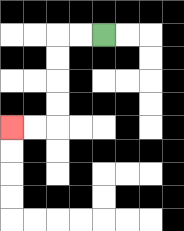{'start': '[4, 1]', 'end': '[0, 5]', 'path_directions': 'L,L,D,D,D,D,L,L', 'path_coordinates': '[[4, 1], [3, 1], [2, 1], [2, 2], [2, 3], [2, 4], [2, 5], [1, 5], [0, 5]]'}